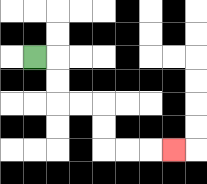{'start': '[1, 2]', 'end': '[7, 6]', 'path_directions': 'R,D,D,R,R,D,D,R,R,R', 'path_coordinates': '[[1, 2], [2, 2], [2, 3], [2, 4], [3, 4], [4, 4], [4, 5], [4, 6], [5, 6], [6, 6], [7, 6]]'}